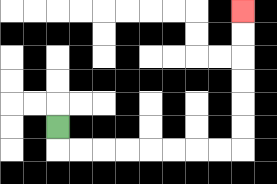{'start': '[2, 5]', 'end': '[10, 0]', 'path_directions': 'D,R,R,R,R,R,R,R,R,U,U,U,U,U,U', 'path_coordinates': '[[2, 5], [2, 6], [3, 6], [4, 6], [5, 6], [6, 6], [7, 6], [8, 6], [9, 6], [10, 6], [10, 5], [10, 4], [10, 3], [10, 2], [10, 1], [10, 0]]'}